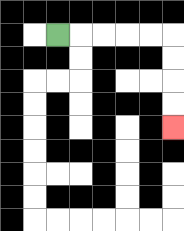{'start': '[2, 1]', 'end': '[7, 5]', 'path_directions': 'R,R,R,R,R,D,D,D,D', 'path_coordinates': '[[2, 1], [3, 1], [4, 1], [5, 1], [6, 1], [7, 1], [7, 2], [7, 3], [7, 4], [7, 5]]'}